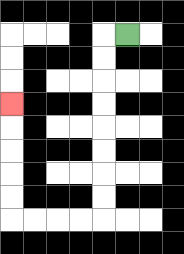{'start': '[5, 1]', 'end': '[0, 4]', 'path_directions': 'L,D,D,D,D,D,D,D,D,L,L,L,L,U,U,U,U,U', 'path_coordinates': '[[5, 1], [4, 1], [4, 2], [4, 3], [4, 4], [4, 5], [4, 6], [4, 7], [4, 8], [4, 9], [3, 9], [2, 9], [1, 9], [0, 9], [0, 8], [0, 7], [0, 6], [0, 5], [0, 4]]'}